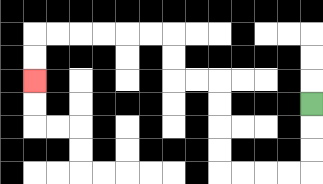{'start': '[13, 4]', 'end': '[1, 3]', 'path_directions': 'D,D,D,L,L,L,L,U,U,U,U,L,L,U,U,L,L,L,L,L,L,D,D', 'path_coordinates': '[[13, 4], [13, 5], [13, 6], [13, 7], [12, 7], [11, 7], [10, 7], [9, 7], [9, 6], [9, 5], [9, 4], [9, 3], [8, 3], [7, 3], [7, 2], [7, 1], [6, 1], [5, 1], [4, 1], [3, 1], [2, 1], [1, 1], [1, 2], [1, 3]]'}